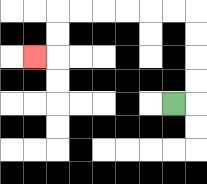{'start': '[7, 4]', 'end': '[1, 2]', 'path_directions': 'R,U,U,U,U,L,L,L,L,L,L,D,D,L', 'path_coordinates': '[[7, 4], [8, 4], [8, 3], [8, 2], [8, 1], [8, 0], [7, 0], [6, 0], [5, 0], [4, 0], [3, 0], [2, 0], [2, 1], [2, 2], [1, 2]]'}